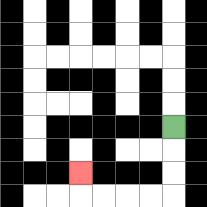{'start': '[7, 5]', 'end': '[3, 7]', 'path_directions': 'D,D,D,L,L,L,L,U', 'path_coordinates': '[[7, 5], [7, 6], [7, 7], [7, 8], [6, 8], [5, 8], [4, 8], [3, 8], [3, 7]]'}